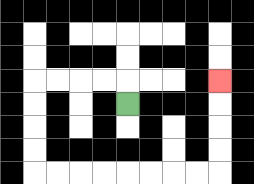{'start': '[5, 4]', 'end': '[9, 3]', 'path_directions': 'U,L,L,L,L,D,D,D,D,R,R,R,R,R,R,R,R,U,U,U,U', 'path_coordinates': '[[5, 4], [5, 3], [4, 3], [3, 3], [2, 3], [1, 3], [1, 4], [1, 5], [1, 6], [1, 7], [2, 7], [3, 7], [4, 7], [5, 7], [6, 7], [7, 7], [8, 7], [9, 7], [9, 6], [9, 5], [9, 4], [9, 3]]'}